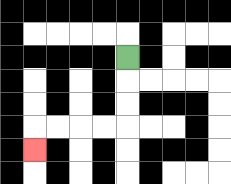{'start': '[5, 2]', 'end': '[1, 6]', 'path_directions': 'D,D,D,L,L,L,L,D', 'path_coordinates': '[[5, 2], [5, 3], [5, 4], [5, 5], [4, 5], [3, 5], [2, 5], [1, 5], [1, 6]]'}